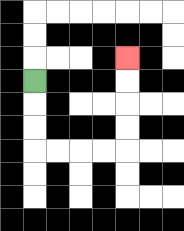{'start': '[1, 3]', 'end': '[5, 2]', 'path_directions': 'D,D,D,R,R,R,R,U,U,U,U', 'path_coordinates': '[[1, 3], [1, 4], [1, 5], [1, 6], [2, 6], [3, 6], [4, 6], [5, 6], [5, 5], [5, 4], [5, 3], [5, 2]]'}